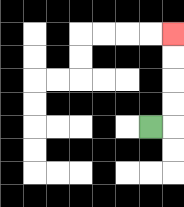{'start': '[6, 5]', 'end': '[7, 1]', 'path_directions': 'R,U,U,U,U', 'path_coordinates': '[[6, 5], [7, 5], [7, 4], [7, 3], [7, 2], [7, 1]]'}